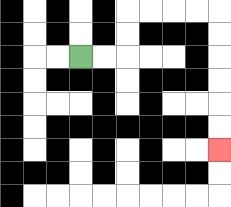{'start': '[3, 2]', 'end': '[9, 6]', 'path_directions': 'R,R,U,U,R,R,R,R,D,D,D,D,D,D', 'path_coordinates': '[[3, 2], [4, 2], [5, 2], [5, 1], [5, 0], [6, 0], [7, 0], [8, 0], [9, 0], [9, 1], [9, 2], [9, 3], [9, 4], [9, 5], [9, 6]]'}